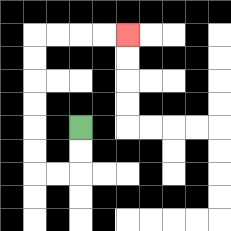{'start': '[3, 5]', 'end': '[5, 1]', 'path_directions': 'D,D,L,L,U,U,U,U,U,U,R,R,R,R', 'path_coordinates': '[[3, 5], [3, 6], [3, 7], [2, 7], [1, 7], [1, 6], [1, 5], [1, 4], [1, 3], [1, 2], [1, 1], [2, 1], [3, 1], [4, 1], [5, 1]]'}